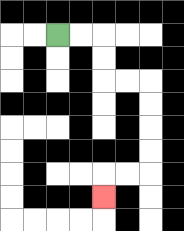{'start': '[2, 1]', 'end': '[4, 8]', 'path_directions': 'R,R,D,D,R,R,D,D,D,D,L,L,D', 'path_coordinates': '[[2, 1], [3, 1], [4, 1], [4, 2], [4, 3], [5, 3], [6, 3], [6, 4], [6, 5], [6, 6], [6, 7], [5, 7], [4, 7], [4, 8]]'}